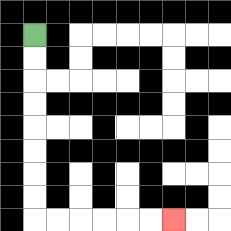{'start': '[1, 1]', 'end': '[7, 9]', 'path_directions': 'D,D,D,D,D,D,D,D,R,R,R,R,R,R', 'path_coordinates': '[[1, 1], [1, 2], [1, 3], [1, 4], [1, 5], [1, 6], [1, 7], [1, 8], [1, 9], [2, 9], [3, 9], [4, 9], [5, 9], [6, 9], [7, 9]]'}